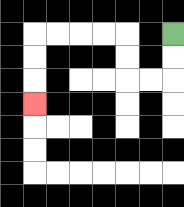{'start': '[7, 1]', 'end': '[1, 4]', 'path_directions': 'D,D,L,L,U,U,L,L,L,L,D,D,D', 'path_coordinates': '[[7, 1], [7, 2], [7, 3], [6, 3], [5, 3], [5, 2], [5, 1], [4, 1], [3, 1], [2, 1], [1, 1], [1, 2], [1, 3], [1, 4]]'}